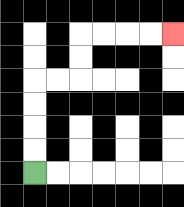{'start': '[1, 7]', 'end': '[7, 1]', 'path_directions': 'U,U,U,U,R,R,U,U,R,R,R,R', 'path_coordinates': '[[1, 7], [1, 6], [1, 5], [1, 4], [1, 3], [2, 3], [3, 3], [3, 2], [3, 1], [4, 1], [5, 1], [6, 1], [7, 1]]'}